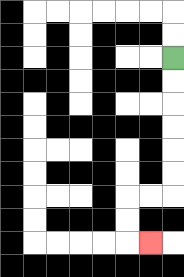{'start': '[7, 2]', 'end': '[6, 10]', 'path_directions': 'D,D,D,D,D,D,L,L,D,D,R', 'path_coordinates': '[[7, 2], [7, 3], [7, 4], [7, 5], [7, 6], [7, 7], [7, 8], [6, 8], [5, 8], [5, 9], [5, 10], [6, 10]]'}